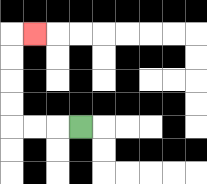{'start': '[3, 5]', 'end': '[1, 1]', 'path_directions': 'L,L,L,U,U,U,U,R', 'path_coordinates': '[[3, 5], [2, 5], [1, 5], [0, 5], [0, 4], [0, 3], [0, 2], [0, 1], [1, 1]]'}